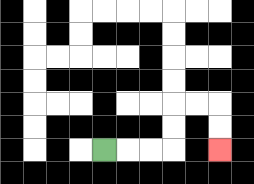{'start': '[4, 6]', 'end': '[9, 6]', 'path_directions': 'R,R,R,U,U,R,R,D,D', 'path_coordinates': '[[4, 6], [5, 6], [6, 6], [7, 6], [7, 5], [7, 4], [8, 4], [9, 4], [9, 5], [9, 6]]'}